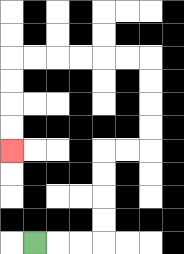{'start': '[1, 10]', 'end': '[0, 6]', 'path_directions': 'R,R,R,U,U,U,U,R,R,U,U,U,U,L,L,L,L,L,L,D,D,D,D', 'path_coordinates': '[[1, 10], [2, 10], [3, 10], [4, 10], [4, 9], [4, 8], [4, 7], [4, 6], [5, 6], [6, 6], [6, 5], [6, 4], [6, 3], [6, 2], [5, 2], [4, 2], [3, 2], [2, 2], [1, 2], [0, 2], [0, 3], [0, 4], [0, 5], [0, 6]]'}